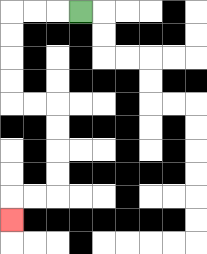{'start': '[3, 0]', 'end': '[0, 9]', 'path_directions': 'L,L,L,D,D,D,D,R,R,D,D,D,D,L,L,D', 'path_coordinates': '[[3, 0], [2, 0], [1, 0], [0, 0], [0, 1], [0, 2], [0, 3], [0, 4], [1, 4], [2, 4], [2, 5], [2, 6], [2, 7], [2, 8], [1, 8], [0, 8], [0, 9]]'}